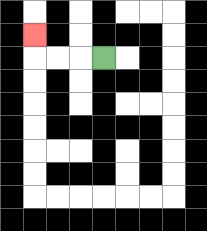{'start': '[4, 2]', 'end': '[1, 1]', 'path_directions': 'L,L,L,U', 'path_coordinates': '[[4, 2], [3, 2], [2, 2], [1, 2], [1, 1]]'}